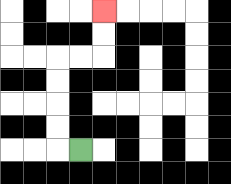{'start': '[3, 6]', 'end': '[4, 0]', 'path_directions': 'L,U,U,U,U,R,R,U,U', 'path_coordinates': '[[3, 6], [2, 6], [2, 5], [2, 4], [2, 3], [2, 2], [3, 2], [4, 2], [4, 1], [4, 0]]'}